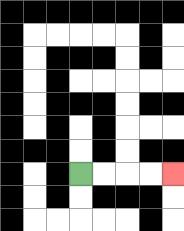{'start': '[3, 7]', 'end': '[7, 7]', 'path_directions': 'R,R,R,R', 'path_coordinates': '[[3, 7], [4, 7], [5, 7], [6, 7], [7, 7]]'}